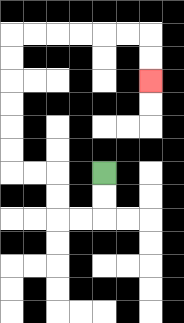{'start': '[4, 7]', 'end': '[6, 3]', 'path_directions': 'D,D,L,L,U,U,L,L,U,U,U,U,U,U,R,R,R,R,R,R,D,D', 'path_coordinates': '[[4, 7], [4, 8], [4, 9], [3, 9], [2, 9], [2, 8], [2, 7], [1, 7], [0, 7], [0, 6], [0, 5], [0, 4], [0, 3], [0, 2], [0, 1], [1, 1], [2, 1], [3, 1], [4, 1], [5, 1], [6, 1], [6, 2], [6, 3]]'}